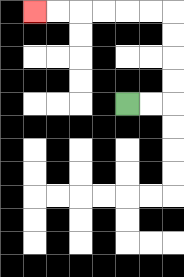{'start': '[5, 4]', 'end': '[1, 0]', 'path_directions': 'R,R,U,U,U,U,L,L,L,L,L,L', 'path_coordinates': '[[5, 4], [6, 4], [7, 4], [7, 3], [7, 2], [7, 1], [7, 0], [6, 0], [5, 0], [4, 0], [3, 0], [2, 0], [1, 0]]'}